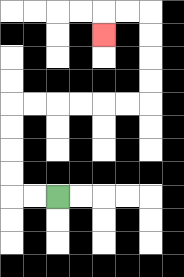{'start': '[2, 8]', 'end': '[4, 1]', 'path_directions': 'L,L,U,U,U,U,R,R,R,R,R,R,U,U,U,U,L,L,D', 'path_coordinates': '[[2, 8], [1, 8], [0, 8], [0, 7], [0, 6], [0, 5], [0, 4], [1, 4], [2, 4], [3, 4], [4, 4], [5, 4], [6, 4], [6, 3], [6, 2], [6, 1], [6, 0], [5, 0], [4, 0], [4, 1]]'}